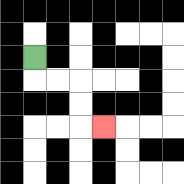{'start': '[1, 2]', 'end': '[4, 5]', 'path_directions': 'D,R,R,D,D,R', 'path_coordinates': '[[1, 2], [1, 3], [2, 3], [3, 3], [3, 4], [3, 5], [4, 5]]'}